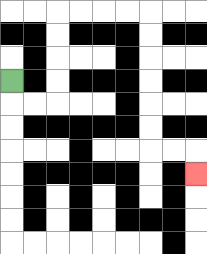{'start': '[0, 3]', 'end': '[8, 7]', 'path_directions': 'D,R,R,U,U,U,U,R,R,R,R,D,D,D,D,D,D,R,R,D', 'path_coordinates': '[[0, 3], [0, 4], [1, 4], [2, 4], [2, 3], [2, 2], [2, 1], [2, 0], [3, 0], [4, 0], [5, 0], [6, 0], [6, 1], [6, 2], [6, 3], [6, 4], [6, 5], [6, 6], [7, 6], [8, 6], [8, 7]]'}